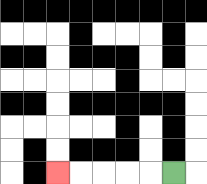{'start': '[7, 7]', 'end': '[2, 7]', 'path_directions': 'L,L,L,L,L', 'path_coordinates': '[[7, 7], [6, 7], [5, 7], [4, 7], [3, 7], [2, 7]]'}